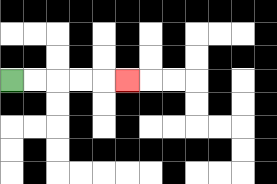{'start': '[0, 3]', 'end': '[5, 3]', 'path_directions': 'R,R,R,R,R', 'path_coordinates': '[[0, 3], [1, 3], [2, 3], [3, 3], [4, 3], [5, 3]]'}